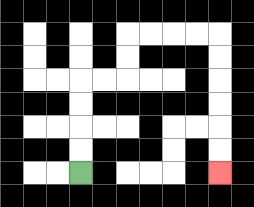{'start': '[3, 7]', 'end': '[9, 7]', 'path_directions': 'U,U,U,U,R,R,U,U,R,R,R,R,D,D,D,D,D,D', 'path_coordinates': '[[3, 7], [3, 6], [3, 5], [3, 4], [3, 3], [4, 3], [5, 3], [5, 2], [5, 1], [6, 1], [7, 1], [8, 1], [9, 1], [9, 2], [9, 3], [9, 4], [9, 5], [9, 6], [9, 7]]'}